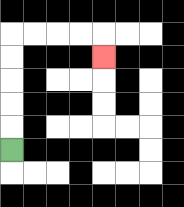{'start': '[0, 6]', 'end': '[4, 2]', 'path_directions': 'U,U,U,U,U,R,R,R,R,D', 'path_coordinates': '[[0, 6], [0, 5], [0, 4], [0, 3], [0, 2], [0, 1], [1, 1], [2, 1], [3, 1], [4, 1], [4, 2]]'}